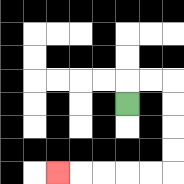{'start': '[5, 4]', 'end': '[2, 7]', 'path_directions': 'U,R,R,D,D,D,D,L,L,L,L,L', 'path_coordinates': '[[5, 4], [5, 3], [6, 3], [7, 3], [7, 4], [7, 5], [7, 6], [7, 7], [6, 7], [5, 7], [4, 7], [3, 7], [2, 7]]'}